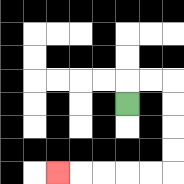{'start': '[5, 4]', 'end': '[2, 7]', 'path_directions': 'U,R,R,D,D,D,D,L,L,L,L,L', 'path_coordinates': '[[5, 4], [5, 3], [6, 3], [7, 3], [7, 4], [7, 5], [7, 6], [7, 7], [6, 7], [5, 7], [4, 7], [3, 7], [2, 7]]'}